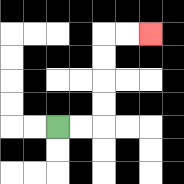{'start': '[2, 5]', 'end': '[6, 1]', 'path_directions': 'R,R,U,U,U,U,R,R', 'path_coordinates': '[[2, 5], [3, 5], [4, 5], [4, 4], [4, 3], [4, 2], [4, 1], [5, 1], [6, 1]]'}